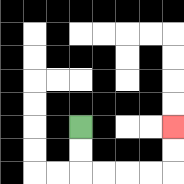{'start': '[3, 5]', 'end': '[7, 5]', 'path_directions': 'D,D,R,R,R,R,U,U', 'path_coordinates': '[[3, 5], [3, 6], [3, 7], [4, 7], [5, 7], [6, 7], [7, 7], [7, 6], [7, 5]]'}